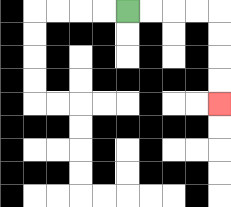{'start': '[5, 0]', 'end': '[9, 4]', 'path_directions': 'R,R,R,R,D,D,D,D', 'path_coordinates': '[[5, 0], [6, 0], [7, 0], [8, 0], [9, 0], [9, 1], [9, 2], [9, 3], [9, 4]]'}